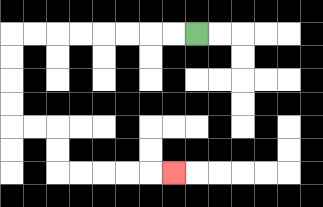{'start': '[8, 1]', 'end': '[7, 7]', 'path_directions': 'L,L,L,L,L,L,L,L,D,D,D,D,R,R,D,D,R,R,R,R,R', 'path_coordinates': '[[8, 1], [7, 1], [6, 1], [5, 1], [4, 1], [3, 1], [2, 1], [1, 1], [0, 1], [0, 2], [0, 3], [0, 4], [0, 5], [1, 5], [2, 5], [2, 6], [2, 7], [3, 7], [4, 7], [5, 7], [6, 7], [7, 7]]'}